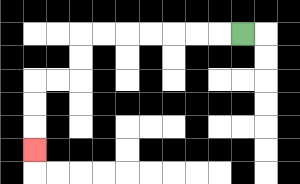{'start': '[10, 1]', 'end': '[1, 6]', 'path_directions': 'L,L,L,L,L,L,L,D,D,L,L,D,D,D', 'path_coordinates': '[[10, 1], [9, 1], [8, 1], [7, 1], [6, 1], [5, 1], [4, 1], [3, 1], [3, 2], [3, 3], [2, 3], [1, 3], [1, 4], [1, 5], [1, 6]]'}